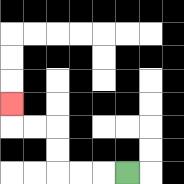{'start': '[5, 7]', 'end': '[0, 4]', 'path_directions': 'L,L,L,U,U,L,L,U', 'path_coordinates': '[[5, 7], [4, 7], [3, 7], [2, 7], [2, 6], [2, 5], [1, 5], [0, 5], [0, 4]]'}